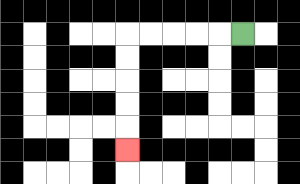{'start': '[10, 1]', 'end': '[5, 6]', 'path_directions': 'L,L,L,L,L,D,D,D,D,D', 'path_coordinates': '[[10, 1], [9, 1], [8, 1], [7, 1], [6, 1], [5, 1], [5, 2], [5, 3], [5, 4], [5, 5], [5, 6]]'}